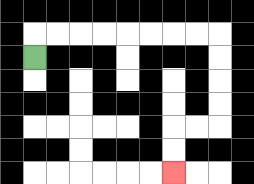{'start': '[1, 2]', 'end': '[7, 7]', 'path_directions': 'U,R,R,R,R,R,R,R,R,D,D,D,D,L,L,D,D', 'path_coordinates': '[[1, 2], [1, 1], [2, 1], [3, 1], [4, 1], [5, 1], [6, 1], [7, 1], [8, 1], [9, 1], [9, 2], [9, 3], [9, 4], [9, 5], [8, 5], [7, 5], [7, 6], [7, 7]]'}